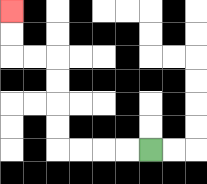{'start': '[6, 6]', 'end': '[0, 0]', 'path_directions': 'L,L,L,L,U,U,U,U,L,L,U,U', 'path_coordinates': '[[6, 6], [5, 6], [4, 6], [3, 6], [2, 6], [2, 5], [2, 4], [2, 3], [2, 2], [1, 2], [0, 2], [0, 1], [0, 0]]'}